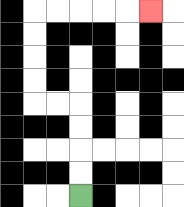{'start': '[3, 8]', 'end': '[6, 0]', 'path_directions': 'U,U,U,U,L,L,U,U,U,U,R,R,R,R,R', 'path_coordinates': '[[3, 8], [3, 7], [3, 6], [3, 5], [3, 4], [2, 4], [1, 4], [1, 3], [1, 2], [1, 1], [1, 0], [2, 0], [3, 0], [4, 0], [5, 0], [6, 0]]'}